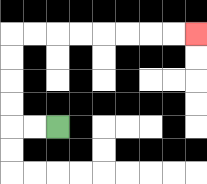{'start': '[2, 5]', 'end': '[8, 1]', 'path_directions': 'L,L,U,U,U,U,R,R,R,R,R,R,R,R', 'path_coordinates': '[[2, 5], [1, 5], [0, 5], [0, 4], [0, 3], [0, 2], [0, 1], [1, 1], [2, 1], [3, 1], [4, 1], [5, 1], [6, 1], [7, 1], [8, 1]]'}